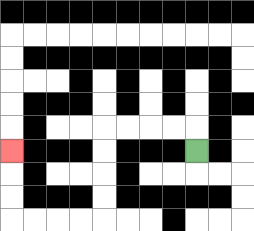{'start': '[8, 6]', 'end': '[0, 6]', 'path_directions': 'U,L,L,L,L,D,D,D,D,L,L,L,L,U,U,U', 'path_coordinates': '[[8, 6], [8, 5], [7, 5], [6, 5], [5, 5], [4, 5], [4, 6], [4, 7], [4, 8], [4, 9], [3, 9], [2, 9], [1, 9], [0, 9], [0, 8], [0, 7], [0, 6]]'}